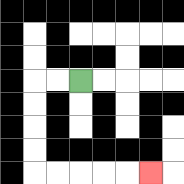{'start': '[3, 3]', 'end': '[6, 7]', 'path_directions': 'L,L,D,D,D,D,R,R,R,R,R', 'path_coordinates': '[[3, 3], [2, 3], [1, 3], [1, 4], [1, 5], [1, 6], [1, 7], [2, 7], [3, 7], [4, 7], [5, 7], [6, 7]]'}